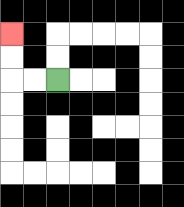{'start': '[2, 3]', 'end': '[0, 1]', 'path_directions': 'L,L,U,U', 'path_coordinates': '[[2, 3], [1, 3], [0, 3], [0, 2], [0, 1]]'}